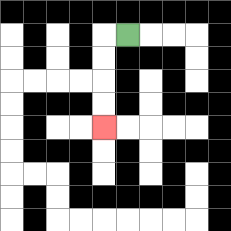{'start': '[5, 1]', 'end': '[4, 5]', 'path_directions': 'L,D,D,D,D', 'path_coordinates': '[[5, 1], [4, 1], [4, 2], [4, 3], [4, 4], [4, 5]]'}